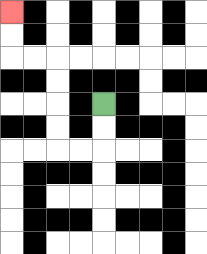{'start': '[4, 4]', 'end': '[0, 0]', 'path_directions': 'D,D,L,L,U,U,U,U,L,L,U,U', 'path_coordinates': '[[4, 4], [4, 5], [4, 6], [3, 6], [2, 6], [2, 5], [2, 4], [2, 3], [2, 2], [1, 2], [0, 2], [0, 1], [0, 0]]'}